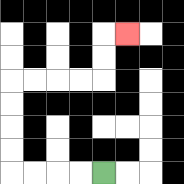{'start': '[4, 7]', 'end': '[5, 1]', 'path_directions': 'L,L,L,L,U,U,U,U,R,R,R,R,U,U,R', 'path_coordinates': '[[4, 7], [3, 7], [2, 7], [1, 7], [0, 7], [0, 6], [0, 5], [0, 4], [0, 3], [1, 3], [2, 3], [3, 3], [4, 3], [4, 2], [4, 1], [5, 1]]'}